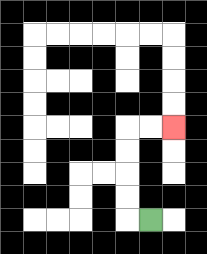{'start': '[6, 9]', 'end': '[7, 5]', 'path_directions': 'L,U,U,U,U,R,R', 'path_coordinates': '[[6, 9], [5, 9], [5, 8], [5, 7], [5, 6], [5, 5], [6, 5], [7, 5]]'}